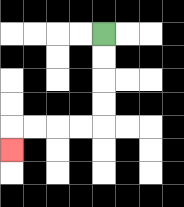{'start': '[4, 1]', 'end': '[0, 6]', 'path_directions': 'D,D,D,D,L,L,L,L,D', 'path_coordinates': '[[4, 1], [4, 2], [4, 3], [4, 4], [4, 5], [3, 5], [2, 5], [1, 5], [0, 5], [0, 6]]'}